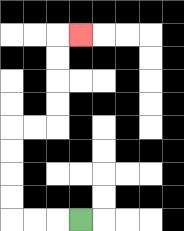{'start': '[3, 9]', 'end': '[3, 1]', 'path_directions': 'L,L,L,U,U,U,U,R,R,U,U,U,U,R', 'path_coordinates': '[[3, 9], [2, 9], [1, 9], [0, 9], [0, 8], [0, 7], [0, 6], [0, 5], [1, 5], [2, 5], [2, 4], [2, 3], [2, 2], [2, 1], [3, 1]]'}